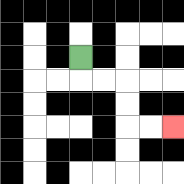{'start': '[3, 2]', 'end': '[7, 5]', 'path_directions': 'D,R,R,D,D,R,R', 'path_coordinates': '[[3, 2], [3, 3], [4, 3], [5, 3], [5, 4], [5, 5], [6, 5], [7, 5]]'}